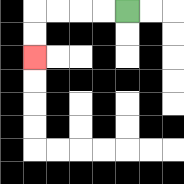{'start': '[5, 0]', 'end': '[1, 2]', 'path_directions': 'L,L,L,L,D,D', 'path_coordinates': '[[5, 0], [4, 0], [3, 0], [2, 0], [1, 0], [1, 1], [1, 2]]'}